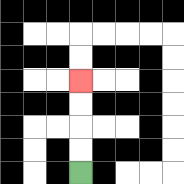{'start': '[3, 7]', 'end': '[3, 3]', 'path_directions': 'U,U,U,U', 'path_coordinates': '[[3, 7], [3, 6], [3, 5], [3, 4], [3, 3]]'}